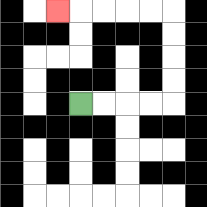{'start': '[3, 4]', 'end': '[2, 0]', 'path_directions': 'R,R,R,R,U,U,U,U,L,L,L,L,L', 'path_coordinates': '[[3, 4], [4, 4], [5, 4], [6, 4], [7, 4], [7, 3], [7, 2], [7, 1], [7, 0], [6, 0], [5, 0], [4, 0], [3, 0], [2, 0]]'}